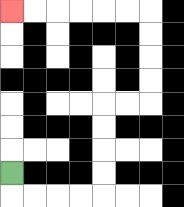{'start': '[0, 7]', 'end': '[0, 0]', 'path_directions': 'D,R,R,R,R,U,U,U,U,R,R,U,U,U,U,L,L,L,L,L,L', 'path_coordinates': '[[0, 7], [0, 8], [1, 8], [2, 8], [3, 8], [4, 8], [4, 7], [4, 6], [4, 5], [4, 4], [5, 4], [6, 4], [6, 3], [6, 2], [6, 1], [6, 0], [5, 0], [4, 0], [3, 0], [2, 0], [1, 0], [0, 0]]'}